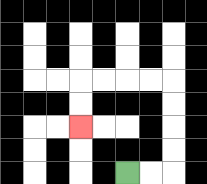{'start': '[5, 7]', 'end': '[3, 5]', 'path_directions': 'R,R,U,U,U,U,L,L,L,L,D,D', 'path_coordinates': '[[5, 7], [6, 7], [7, 7], [7, 6], [7, 5], [7, 4], [7, 3], [6, 3], [5, 3], [4, 3], [3, 3], [3, 4], [3, 5]]'}